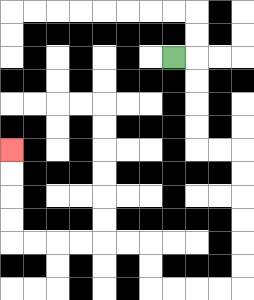{'start': '[7, 2]', 'end': '[0, 6]', 'path_directions': 'R,D,D,D,D,R,R,D,D,D,D,D,D,L,L,L,L,U,U,L,L,L,L,L,L,U,U,U,U', 'path_coordinates': '[[7, 2], [8, 2], [8, 3], [8, 4], [8, 5], [8, 6], [9, 6], [10, 6], [10, 7], [10, 8], [10, 9], [10, 10], [10, 11], [10, 12], [9, 12], [8, 12], [7, 12], [6, 12], [6, 11], [6, 10], [5, 10], [4, 10], [3, 10], [2, 10], [1, 10], [0, 10], [0, 9], [0, 8], [0, 7], [0, 6]]'}